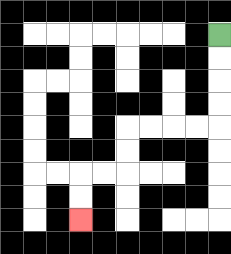{'start': '[9, 1]', 'end': '[3, 9]', 'path_directions': 'D,D,D,D,L,L,L,L,D,D,L,L,D,D', 'path_coordinates': '[[9, 1], [9, 2], [9, 3], [9, 4], [9, 5], [8, 5], [7, 5], [6, 5], [5, 5], [5, 6], [5, 7], [4, 7], [3, 7], [3, 8], [3, 9]]'}